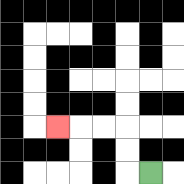{'start': '[6, 7]', 'end': '[2, 5]', 'path_directions': 'L,U,U,L,L,L', 'path_coordinates': '[[6, 7], [5, 7], [5, 6], [5, 5], [4, 5], [3, 5], [2, 5]]'}